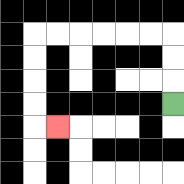{'start': '[7, 4]', 'end': '[2, 5]', 'path_directions': 'U,U,U,L,L,L,L,L,L,D,D,D,D,R', 'path_coordinates': '[[7, 4], [7, 3], [7, 2], [7, 1], [6, 1], [5, 1], [4, 1], [3, 1], [2, 1], [1, 1], [1, 2], [1, 3], [1, 4], [1, 5], [2, 5]]'}